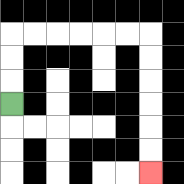{'start': '[0, 4]', 'end': '[6, 7]', 'path_directions': 'U,U,U,R,R,R,R,R,R,D,D,D,D,D,D', 'path_coordinates': '[[0, 4], [0, 3], [0, 2], [0, 1], [1, 1], [2, 1], [3, 1], [4, 1], [5, 1], [6, 1], [6, 2], [6, 3], [6, 4], [6, 5], [6, 6], [6, 7]]'}